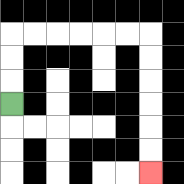{'start': '[0, 4]', 'end': '[6, 7]', 'path_directions': 'U,U,U,R,R,R,R,R,R,D,D,D,D,D,D', 'path_coordinates': '[[0, 4], [0, 3], [0, 2], [0, 1], [1, 1], [2, 1], [3, 1], [4, 1], [5, 1], [6, 1], [6, 2], [6, 3], [6, 4], [6, 5], [6, 6], [6, 7]]'}